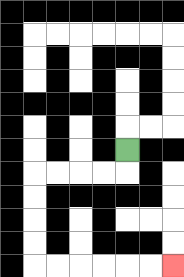{'start': '[5, 6]', 'end': '[7, 11]', 'path_directions': 'D,L,L,L,L,D,D,D,D,R,R,R,R,R,R', 'path_coordinates': '[[5, 6], [5, 7], [4, 7], [3, 7], [2, 7], [1, 7], [1, 8], [1, 9], [1, 10], [1, 11], [2, 11], [3, 11], [4, 11], [5, 11], [6, 11], [7, 11]]'}